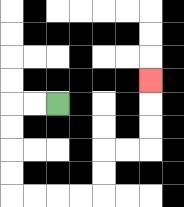{'start': '[2, 4]', 'end': '[6, 3]', 'path_directions': 'L,L,D,D,D,D,R,R,R,R,U,U,R,R,U,U,U', 'path_coordinates': '[[2, 4], [1, 4], [0, 4], [0, 5], [0, 6], [0, 7], [0, 8], [1, 8], [2, 8], [3, 8], [4, 8], [4, 7], [4, 6], [5, 6], [6, 6], [6, 5], [6, 4], [6, 3]]'}